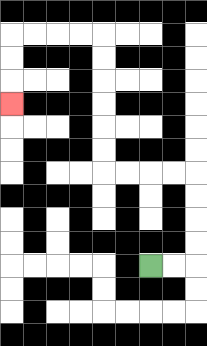{'start': '[6, 11]', 'end': '[0, 4]', 'path_directions': 'R,R,U,U,U,U,L,L,L,L,U,U,U,U,U,U,L,L,L,L,D,D,D', 'path_coordinates': '[[6, 11], [7, 11], [8, 11], [8, 10], [8, 9], [8, 8], [8, 7], [7, 7], [6, 7], [5, 7], [4, 7], [4, 6], [4, 5], [4, 4], [4, 3], [4, 2], [4, 1], [3, 1], [2, 1], [1, 1], [0, 1], [0, 2], [0, 3], [0, 4]]'}